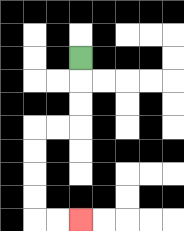{'start': '[3, 2]', 'end': '[3, 9]', 'path_directions': 'D,D,D,L,L,D,D,D,D,R,R', 'path_coordinates': '[[3, 2], [3, 3], [3, 4], [3, 5], [2, 5], [1, 5], [1, 6], [1, 7], [1, 8], [1, 9], [2, 9], [3, 9]]'}